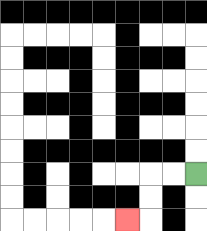{'start': '[8, 7]', 'end': '[5, 9]', 'path_directions': 'L,L,D,D,L', 'path_coordinates': '[[8, 7], [7, 7], [6, 7], [6, 8], [6, 9], [5, 9]]'}